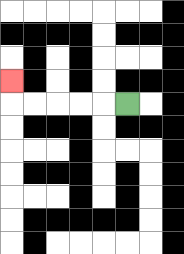{'start': '[5, 4]', 'end': '[0, 3]', 'path_directions': 'L,L,L,L,L,U', 'path_coordinates': '[[5, 4], [4, 4], [3, 4], [2, 4], [1, 4], [0, 4], [0, 3]]'}